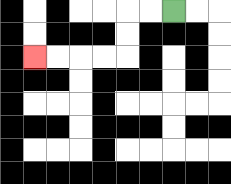{'start': '[7, 0]', 'end': '[1, 2]', 'path_directions': 'L,L,D,D,L,L,L,L', 'path_coordinates': '[[7, 0], [6, 0], [5, 0], [5, 1], [5, 2], [4, 2], [3, 2], [2, 2], [1, 2]]'}